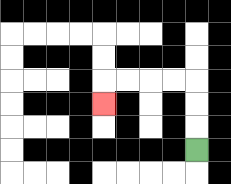{'start': '[8, 6]', 'end': '[4, 4]', 'path_directions': 'U,U,U,L,L,L,L,D', 'path_coordinates': '[[8, 6], [8, 5], [8, 4], [8, 3], [7, 3], [6, 3], [5, 3], [4, 3], [4, 4]]'}